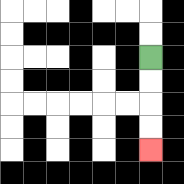{'start': '[6, 2]', 'end': '[6, 6]', 'path_directions': 'D,D,D,D', 'path_coordinates': '[[6, 2], [6, 3], [6, 4], [6, 5], [6, 6]]'}